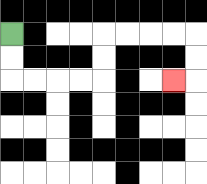{'start': '[0, 1]', 'end': '[7, 3]', 'path_directions': 'D,D,R,R,R,R,U,U,R,R,R,R,D,D,L', 'path_coordinates': '[[0, 1], [0, 2], [0, 3], [1, 3], [2, 3], [3, 3], [4, 3], [4, 2], [4, 1], [5, 1], [6, 1], [7, 1], [8, 1], [8, 2], [8, 3], [7, 3]]'}